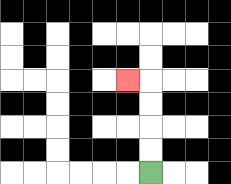{'start': '[6, 7]', 'end': '[5, 3]', 'path_directions': 'U,U,U,U,L', 'path_coordinates': '[[6, 7], [6, 6], [6, 5], [6, 4], [6, 3], [5, 3]]'}